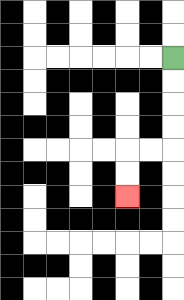{'start': '[7, 2]', 'end': '[5, 8]', 'path_directions': 'D,D,D,D,L,L,D,D', 'path_coordinates': '[[7, 2], [7, 3], [7, 4], [7, 5], [7, 6], [6, 6], [5, 6], [5, 7], [5, 8]]'}